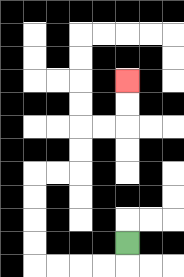{'start': '[5, 10]', 'end': '[5, 3]', 'path_directions': 'D,L,L,L,L,U,U,U,U,R,R,U,U,R,R,U,U', 'path_coordinates': '[[5, 10], [5, 11], [4, 11], [3, 11], [2, 11], [1, 11], [1, 10], [1, 9], [1, 8], [1, 7], [2, 7], [3, 7], [3, 6], [3, 5], [4, 5], [5, 5], [5, 4], [5, 3]]'}